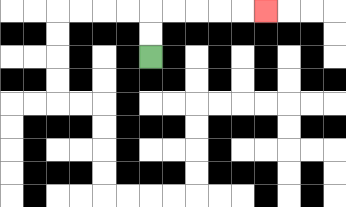{'start': '[6, 2]', 'end': '[11, 0]', 'path_directions': 'U,U,R,R,R,R,R', 'path_coordinates': '[[6, 2], [6, 1], [6, 0], [7, 0], [8, 0], [9, 0], [10, 0], [11, 0]]'}